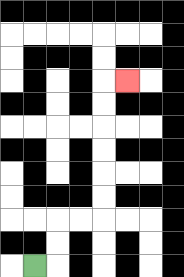{'start': '[1, 11]', 'end': '[5, 3]', 'path_directions': 'R,U,U,R,R,U,U,U,U,U,U,R', 'path_coordinates': '[[1, 11], [2, 11], [2, 10], [2, 9], [3, 9], [4, 9], [4, 8], [4, 7], [4, 6], [4, 5], [4, 4], [4, 3], [5, 3]]'}